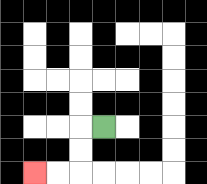{'start': '[4, 5]', 'end': '[1, 7]', 'path_directions': 'L,D,D,L,L', 'path_coordinates': '[[4, 5], [3, 5], [3, 6], [3, 7], [2, 7], [1, 7]]'}